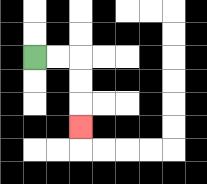{'start': '[1, 2]', 'end': '[3, 5]', 'path_directions': 'R,R,D,D,D', 'path_coordinates': '[[1, 2], [2, 2], [3, 2], [3, 3], [3, 4], [3, 5]]'}